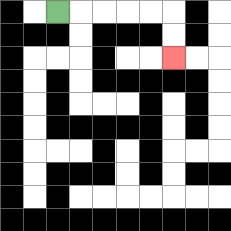{'start': '[2, 0]', 'end': '[7, 2]', 'path_directions': 'R,R,R,R,R,D,D', 'path_coordinates': '[[2, 0], [3, 0], [4, 0], [5, 0], [6, 0], [7, 0], [7, 1], [7, 2]]'}